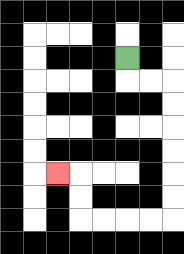{'start': '[5, 2]', 'end': '[2, 7]', 'path_directions': 'D,R,R,D,D,D,D,D,D,L,L,L,L,U,U,L', 'path_coordinates': '[[5, 2], [5, 3], [6, 3], [7, 3], [7, 4], [7, 5], [7, 6], [7, 7], [7, 8], [7, 9], [6, 9], [5, 9], [4, 9], [3, 9], [3, 8], [3, 7], [2, 7]]'}